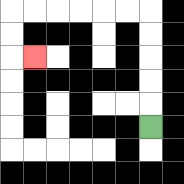{'start': '[6, 5]', 'end': '[1, 2]', 'path_directions': 'U,U,U,U,U,L,L,L,L,L,L,D,D,R', 'path_coordinates': '[[6, 5], [6, 4], [6, 3], [6, 2], [6, 1], [6, 0], [5, 0], [4, 0], [3, 0], [2, 0], [1, 0], [0, 0], [0, 1], [0, 2], [1, 2]]'}